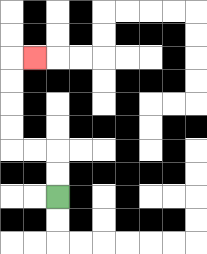{'start': '[2, 8]', 'end': '[1, 2]', 'path_directions': 'U,U,L,L,U,U,U,U,R', 'path_coordinates': '[[2, 8], [2, 7], [2, 6], [1, 6], [0, 6], [0, 5], [0, 4], [0, 3], [0, 2], [1, 2]]'}